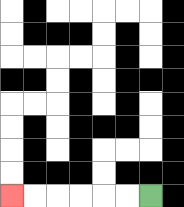{'start': '[6, 8]', 'end': '[0, 8]', 'path_directions': 'L,L,L,L,L,L', 'path_coordinates': '[[6, 8], [5, 8], [4, 8], [3, 8], [2, 8], [1, 8], [0, 8]]'}